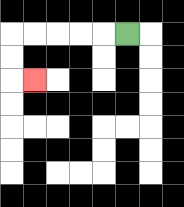{'start': '[5, 1]', 'end': '[1, 3]', 'path_directions': 'L,L,L,L,L,D,D,R', 'path_coordinates': '[[5, 1], [4, 1], [3, 1], [2, 1], [1, 1], [0, 1], [0, 2], [0, 3], [1, 3]]'}